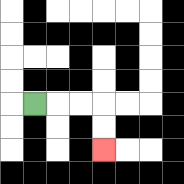{'start': '[1, 4]', 'end': '[4, 6]', 'path_directions': 'R,R,R,D,D', 'path_coordinates': '[[1, 4], [2, 4], [3, 4], [4, 4], [4, 5], [4, 6]]'}